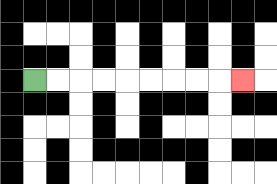{'start': '[1, 3]', 'end': '[10, 3]', 'path_directions': 'R,R,R,R,R,R,R,R,R', 'path_coordinates': '[[1, 3], [2, 3], [3, 3], [4, 3], [5, 3], [6, 3], [7, 3], [8, 3], [9, 3], [10, 3]]'}